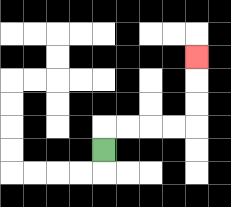{'start': '[4, 6]', 'end': '[8, 2]', 'path_directions': 'U,R,R,R,R,U,U,U', 'path_coordinates': '[[4, 6], [4, 5], [5, 5], [6, 5], [7, 5], [8, 5], [8, 4], [8, 3], [8, 2]]'}